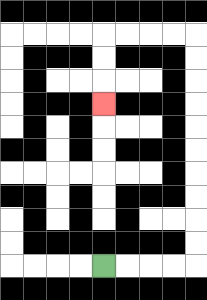{'start': '[4, 11]', 'end': '[4, 4]', 'path_directions': 'R,R,R,R,U,U,U,U,U,U,U,U,U,U,L,L,L,L,D,D,D', 'path_coordinates': '[[4, 11], [5, 11], [6, 11], [7, 11], [8, 11], [8, 10], [8, 9], [8, 8], [8, 7], [8, 6], [8, 5], [8, 4], [8, 3], [8, 2], [8, 1], [7, 1], [6, 1], [5, 1], [4, 1], [4, 2], [4, 3], [4, 4]]'}